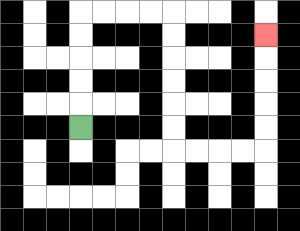{'start': '[3, 5]', 'end': '[11, 1]', 'path_directions': 'U,U,U,U,U,R,R,R,R,D,D,D,D,D,D,R,R,R,R,U,U,U,U,U', 'path_coordinates': '[[3, 5], [3, 4], [3, 3], [3, 2], [3, 1], [3, 0], [4, 0], [5, 0], [6, 0], [7, 0], [7, 1], [7, 2], [7, 3], [7, 4], [7, 5], [7, 6], [8, 6], [9, 6], [10, 6], [11, 6], [11, 5], [11, 4], [11, 3], [11, 2], [11, 1]]'}